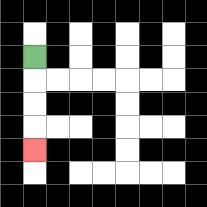{'start': '[1, 2]', 'end': '[1, 6]', 'path_directions': 'D,D,D,D', 'path_coordinates': '[[1, 2], [1, 3], [1, 4], [1, 5], [1, 6]]'}